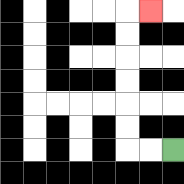{'start': '[7, 6]', 'end': '[6, 0]', 'path_directions': 'L,L,U,U,U,U,U,U,R', 'path_coordinates': '[[7, 6], [6, 6], [5, 6], [5, 5], [5, 4], [5, 3], [5, 2], [5, 1], [5, 0], [6, 0]]'}